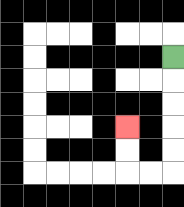{'start': '[7, 2]', 'end': '[5, 5]', 'path_directions': 'D,D,D,D,D,L,L,U,U', 'path_coordinates': '[[7, 2], [7, 3], [7, 4], [7, 5], [7, 6], [7, 7], [6, 7], [5, 7], [5, 6], [5, 5]]'}